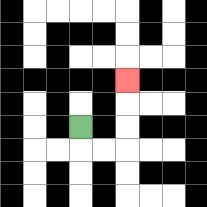{'start': '[3, 5]', 'end': '[5, 3]', 'path_directions': 'D,R,R,U,U,U', 'path_coordinates': '[[3, 5], [3, 6], [4, 6], [5, 6], [5, 5], [5, 4], [5, 3]]'}